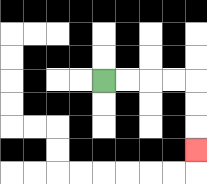{'start': '[4, 3]', 'end': '[8, 6]', 'path_directions': 'R,R,R,R,D,D,D', 'path_coordinates': '[[4, 3], [5, 3], [6, 3], [7, 3], [8, 3], [8, 4], [8, 5], [8, 6]]'}